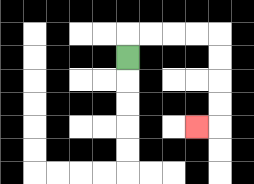{'start': '[5, 2]', 'end': '[8, 5]', 'path_directions': 'U,R,R,R,R,D,D,D,D,L', 'path_coordinates': '[[5, 2], [5, 1], [6, 1], [7, 1], [8, 1], [9, 1], [9, 2], [9, 3], [9, 4], [9, 5], [8, 5]]'}